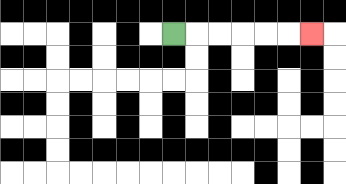{'start': '[7, 1]', 'end': '[13, 1]', 'path_directions': 'R,R,R,R,R,R', 'path_coordinates': '[[7, 1], [8, 1], [9, 1], [10, 1], [11, 1], [12, 1], [13, 1]]'}